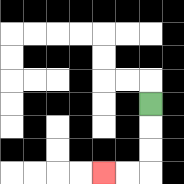{'start': '[6, 4]', 'end': '[4, 7]', 'path_directions': 'D,D,D,L,L', 'path_coordinates': '[[6, 4], [6, 5], [6, 6], [6, 7], [5, 7], [4, 7]]'}